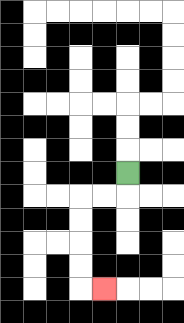{'start': '[5, 7]', 'end': '[4, 12]', 'path_directions': 'D,L,L,D,D,D,D,R', 'path_coordinates': '[[5, 7], [5, 8], [4, 8], [3, 8], [3, 9], [3, 10], [3, 11], [3, 12], [4, 12]]'}